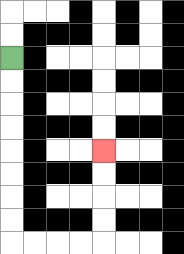{'start': '[0, 2]', 'end': '[4, 6]', 'path_directions': 'D,D,D,D,D,D,D,D,R,R,R,R,U,U,U,U', 'path_coordinates': '[[0, 2], [0, 3], [0, 4], [0, 5], [0, 6], [0, 7], [0, 8], [0, 9], [0, 10], [1, 10], [2, 10], [3, 10], [4, 10], [4, 9], [4, 8], [4, 7], [4, 6]]'}